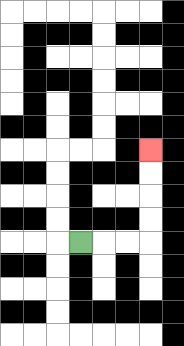{'start': '[3, 10]', 'end': '[6, 6]', 'path_directions': 'R,R,R,U,U,U,U', 'path_coordinates': '[[3, 10], [4, 10], [5, 10], [6, 10], [6, 9], [6, 8], [6, 7], [6, 6]]'}